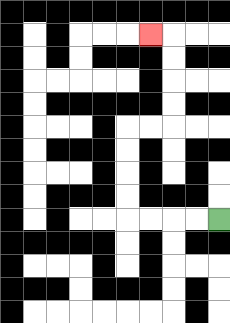{'start': '[9, 9]', 'end': '[6, 1]', 'path_directions': 'L,L,L,L,U,U,U,U,R,R,U,U,U,U,L', 'path_coordinates': '[[9, 9], [8, 9], [7, 9], [6, 9], [5, 9], [5, 8], [5, 7], [5, 6], [5, 5], [6, 5], [7, 5], [7, 4], [7, 3], [7, 2], [7, 1], [6, 1]]'}